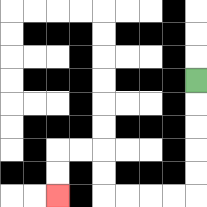{'start': '[8, 3]', 'end': '[2, 8]', 'path_directions': 'D,D,D,D,D,L,L,L,L,U,U,L,L,D,D', 'path_coordinates': '[[8, 3], [8, 4], [8, 5], [8, 6], [8, 7], [8, 8], [7, 8], [6, 8], [5, 8], [4, 8], [4, 7], [4, 6], [3, 6], [2, 6], [2, 7], [2, 8]]'}